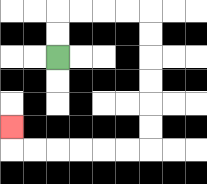{'start': '[2, 2]', 'end': '[0, 5]', 'path_directions': 'U,U,R,R,R,R,D,D,D,D,D,D,L,L,L,L,L,L,U', 'path_coordinates': '[[2, 2], [2, 1], [2, 0], [3, 0], [4, 0], [5, 0], [6, 0], [6, 1], [6, 2], [6, 3], [6, 4], [6, 5], [6, 6], [5, 6], [4, 6], [3, 6], [2, 6], [1, 6], [0, 6], [0, 5]]'}